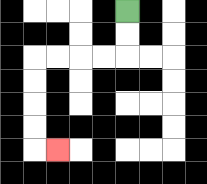{'start': '[5, 0]', 'end': '[2, 6]', 'path_directions': 'D,D,L,L,L,L,D,D,D,D,R', 'path_coordinates': '[[5, 0], [5, 1], [5, 2], [4, 2], [3, 2], [2, 2], [1, 2], [1, 3], [1, 4], [1, 5], [1, 6], [2, 6]]'}